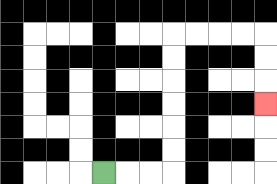{'start': '[4, 7]', 'end': '[11, 4]', 'path_directions': 'R,R,R,U,U,U,U,U,U,R,R,R,R,D,D,D', 'path_coordinates': '[[4, 7], [5, 7], [6, 7], [7, 7], [7, 6], [7, 5], [7, 4], [7, 3], [7, 2], [7, 1], [8, 1], [9, 1], [10, 1], [11, 1], [11, 2], [11, 3], [11, 4]]'}